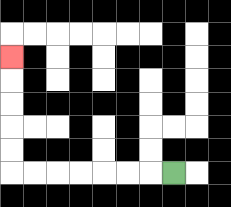{'start': '[7, 7]', 'end': '[0, 2]', 'path_directions': 'L,L,L,L,L,L,L,U,U,U,U,U', 'path_coordinates': '[[7, 7], [6, 7], [5, 7], [4, 7], [3, 7], [2, 7], [1, 7], [0, 7], [0, 6], [0, 5], [0, 4], [0, 3], [0, 2]]'}